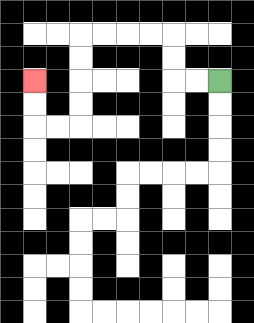{'start': '[9, 3]', 'end': '[1, 3]', 'path_directions': 'L,L,U,U,L,L,L,L,D,D,D,D,L,L,U,U', 'path_coordinates': '[[9, 3], [8, 3], [7, 3], [7, 2], [7, 1], [6, 1], [5, 1], [4, 1], [3, 1], [3, 2], [3, 3], [3, 4], [3, 5], [2, 5], [1, 5], [1, 4], [1, 3]]'}